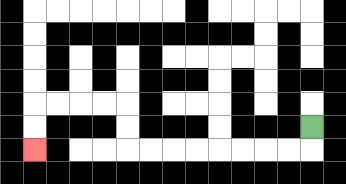{'start': '[13, 5]', 'end': '[1, 6]', 'path_directions': 'D,L,L,L,L,L,L,L,L,U,U,L,L,L,L,D,D', 'path_coordinates': '[[13, 5], [13, 6], [12, 6], [11, 6], [10, 6], [9, 6], [8, 6], [7, 6], [6, 6], [5, 6], [5, 5], [5, 4], [4, 4], [3, 4], [2, 4], [1, 4], [1, 5], [1, 6]]'}